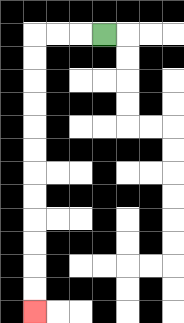{'start': '[4, 1]', 'end': '[1, 13]', 'path_directions': 'L,L,L,D,D,D,D,D,D,D,D,D,D,D,D', 'path_coordinates': '[[4, 1], [3, 1], [2, 1], [1, 1], [1, 2], [1, 3], [1, 4], [1, 5], [1, 6], [1, 7], [1, 8], [1, 9], [1, 10], [1, 11], [1, 12], [1, 13]]'}